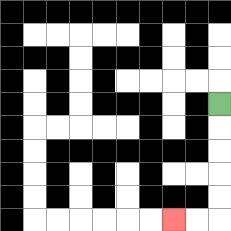{'start': '[9, 4]', 'end': '[7, 9]', 'path_directions': 'D,D,D,D,D,L,L', 'path_coordinates': '[[9, 4], [9, 5], [9, 6], [9, 7], [9, 8], [9, 9], [8, 9], [7, 9]]'}